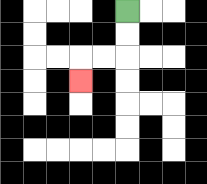{'start': '[5, 0]', 'end': '[3, 3]', 'path_directions': 'D,D,L,L,D', 'path_coordinates': '[[5, 0], [5, 1], [5, 2], [4, 2], [3, 2], [3, 3]]'}